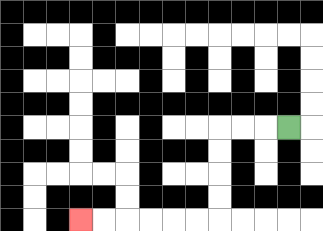{'start': '[12, 5]', 'end': '[3, 9]', 'path_directions': 'L,L,L,D,D,D,D,L,L,L,L,L,L', 'path_coordinates': '[[12, 5], [11, 5], [10, 5], [9, 5], [9, 6], [9, 7], [9, 8], [9, 9], [8, 9], [7, 9], [6, 9], [5, 9], [4, 9], [3, 9]]'}